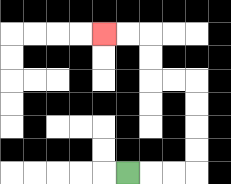{'start': '[5, 7]', 'end': '[4, 1]', 'path_directions': 'R,R,R,U,U,U,U,L,L,U,U,L,L', 'path_coordinates': '[[5, 7], [6, 7], [7, 7], [8, 7], [8, 6], [8, 5], [8, 4], [8, 3], [7, 3], [6, 3], [6, 2], [6, 1], [5, 1], [4, 1]]'}